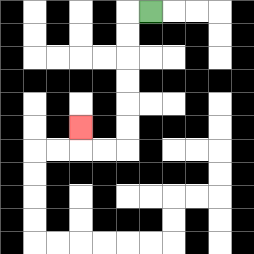{'start': '[6, 0]', 'end': '[3, 5]', 'path_directions': 'L,D,D,D,D,D,D,L,L,U', 'path_coordinates': '[[6, 0], [5, 0], [5, 1], [5, 2], [5, 3], [5, 4], [5, 5], [5, 6], [4, 6], [3, 6], [3, 5]]'}